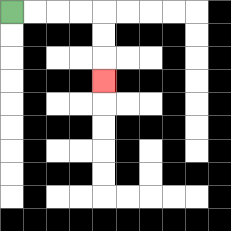{'start': '[0, 0]', 'end': '[4, 3]', 'path_directions': 'R,R,R,R,D,D,D', 'path_coordinates': '[[0, 0], [1, 0], [2, 0], [3, 0], [4, 0], [4, 1], [4, 2], [4, 3]]'}